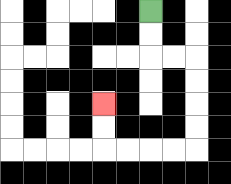{'start': '[6, 0]', 'end': '[4, 4]', 'path_directions': 'D,D,R,R,D,D,D,D,L,L,L,L,U,U', 'path_coordinates': '[[6, 0], [6, 1], [6, 2], [7, 2], [8, 2], [8, 3], [8, 4], [8, 5], [8, 6], [7, 6], [6, 6], [5, 6], [4, 6], [4, 5], [4, 4]]'}